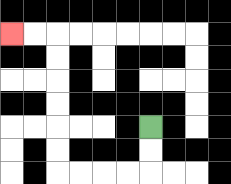{'start': '[6, 5]', 'end': '[0, 1]', 'path_directions': 'D,D,L,L,L,L,U,U,U,U,U,U,L,L', 'path_coordinates': '[[6, 5], [6, 6], [6, 7], [5, 7], [4, 7], [3, 7], [2, 7], [2, 6], [2, 5], [2, 4], [2, 3], [2, 2], [2, 1], [1, 1], [0, 1]]'}